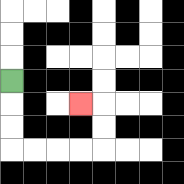{'start': '[0, 3]', 'end': '[3, 4]', 'path_directions': 'D,D,D,R,R,R,R,U,U,L', 'path_coordinates': '[[0, 3], [0, 4], [0, 5], [0, 6], [1, 6], [2, 6], [3, 6], [4, 6], [4, 5], [4, 4], [3, 4]]'}